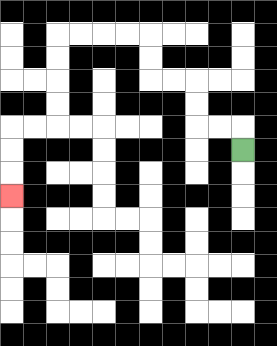{'start': '[10, 6]', 'end': '[0, 8]', 'path_directions': 'U,L,L,U,U,L,L,U,U,L,L,L,L,D,D,D,D,L,L,D,D,D', 'path_coordinates': '[[10, 6], [10, 5], [9, 5], [8, 5], [8, 4], [8, 3], [7, 3], [6, 3], [6, 2], [6, 1], [5, 1], [4, 1], [3, 1], [2, 1], [2, 2], [2, 3], [2, 4], [2, 5], [1, 5], [0, 5], [0, 6], [0, 7], [0, 8]]'}